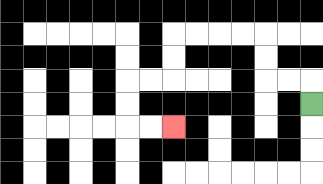{'start': '[13, 4]', 'end': '[7, 5]', 'path_directions': 'U,L,L,U,U,L,L,L,L,D,D,L,L,D,D,R,R', 'path_coordinates': '[[13, 4], [13, 3], [12, 3], [11, 3], [11, 2], [11, 1], [10, 1], [9, 1], [8, 1], [7, 1], [7, 2], [7, 3], [6, 3], [5, 3], [5, 4], [5, 5], [6, 5], [7, 5]]'}